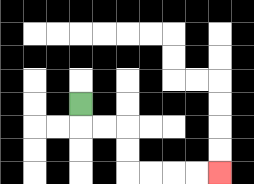{'start': '[3, 4]', 'end': '[9, 7]', 'path_directions': 'D,R,R,D,D,R,R,R,R', 'path_coordinates': '[[3, 4], [3, 5], [4, 5], [5, 5], [5, 6], [5, 7], [6, 7], [7, 7], [8, 7], [9, 7]]'}